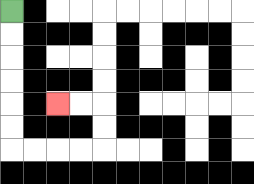{'start': '[0, 0]', 'end': '[2, 4]', 'path_directions': 'D,D,D,D,D,D,R,R,R,R,U,U,L,L', 'path_coordinates': '[[0, 0], [0, 1], [0, 2], [0, 3], [0, 4], [0, 5], [0, 6], [1, 6], [2, 6], [3, 6], [4, 6], [4, 5], [4, 4], [3, 4], [2, 4]]'}